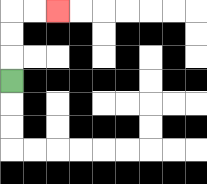{'start': '[0, 3]', 'end': '[2, 0]', 'path_directions': 'U,U,U,R,R', 'path_coordinates': '[[0, 3], [0, 2], [0, 1], [0, 0], [1, 0], [2, 0]]'}